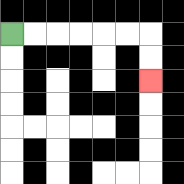{'start': '[0, 1]', 'end': '[6, 3]', 'path_directions': 'R,R,R,R,R,R,D,D', 'path_coordinates': '[[0, 1], [1, 1], [2, 1], [3, 1], [4, 1], [5, 1], [6, 1], [6, 2], [6, 3]]'}